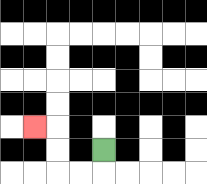{'start': '[4, 6]', 'end': '[1, 5]', 'path_directions': 'D,L,L,U,U,L', 'path_coordinates': '[[4, 6], [4, 7], [3, 7], [2, 7], [2, 6], [2, 5], [1, 5]]'}